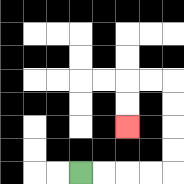{'start': '[3, 7]', 'end': '[5, 5]', 'path_directions': 'R,R,R,R,U,U,U,U,L,L,D,D', 'path_coordinates': '[[3, 7], [4, 7], [5, 7], [6, 7], [7, 7], [7, 6], [7, 5], [7, 4], [7, 3], [6, 3], [5, 3], [5, 4], [5, 5]]'}